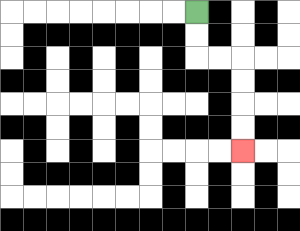{'start': '[8, 0]', 'end': '[10, 6]', 'path_directions': 'D,D,R,R,D,D,D,D', 'path_coordinates': '[[8, 0], [8, 1], [8, 2], [9, 2], [10, 2], [10, 3], [10, 4], [10, 5], [10, 6]]'}